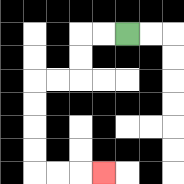{'start': '[5, 1]', 'end': '[4, 7]', 'path_directions': 'L,L,D,D,L,L,D,D,D,D,R,R,R', 'path_coordinates': '[[5, 1], [4, 1], [3, 1], [3, 2], [3, 3], [2, 3], [1, 3], [1, 4], [1, 5], [1, 6], [1, 7], [2, 7], [3, 7], [4, 7]]'}